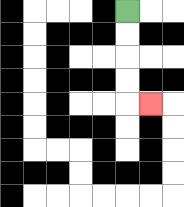{'start': '[5, 0]', 'end': '[6, 4]', 'path_directions': 'D,D,D,D,R', 'path_coordinates': '[[5, 0], [5, 1], [5, 2], [5, 3], [5, 4], [6, 4]]'}